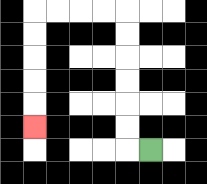{'start': '[6, 6]', 'end': '[1, 5]', 'path_directions': 'L,U,U,U,U,U,U,L,L,L,L,D,D,D,D,D', 'path_coordinates': '[[6, 6], [5, 6], [5, 5], [5, 4], [5, 3], [5, 2], [5, 1], [5, 0], [4, 0], [3, 0], [2, 0], [1, 0], [1, 1], [1, 2], [1, 3], [1, 4], [1, 5]]'}